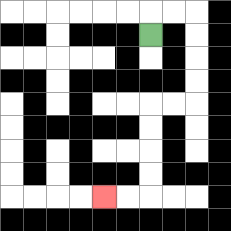{'start': '[6, 1]', 'end': '[4, 8]', 'path_directions': 'U,R,R,D,D,D,D,L,L,D,D,D,D,L,L', 'path_coordinates': '[[6, 1], [6, 0], [7, 0], [8, 0], [8, 1], [8, 2], [8, 3], [8, 4], [7, 4], [6, 4], [6, 5], [6, 6], [6, 7], [6, 8], [5, 8], [4, 8]]'}